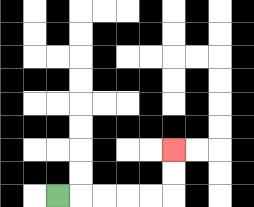{'start': '[2, 8]', 'end': '[7, 6]', 'path_directions': 'R,R,R,R,R,U,U', 'path_coordinates': '[[2, 8], [3, 8], [4, 8], [5, 8], [6, 8], [7, 8], [7, 7], [7, 6]]'}